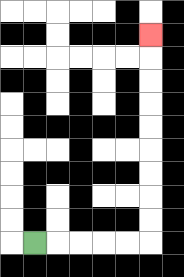{'start': '[1, 10]', 'end': '[6, 1]', 'path_directions': 'R,R,R,R,R,U,U,U,U,U,U,U,U,U', 'path_coordinates': '[[1, 10], [2, 10], [3, 10], [4, 10], [5, 10], [6, 10], [6, 9], [6, 8], [6, 7], [6, 6], [6, 5], [6, 4], [6, 3], [6, 2], [6, 1]]'}